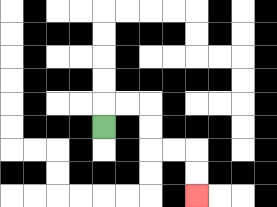{'start': '[4, 5]', 'end': '[8, 8]', 'path_directions': 'U,R,R,D,D,R,R,D,D', 'path_coordinates': '[[4, 5], [4, 4], [5, 4], [6, 4], [6, 5], [6, 6], [7, 6], [8, 6], [8, 7], [8, 8]]'}